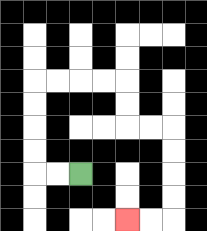{'start': '[3, 7]', 'end': '[5, 9]', 'path_directions': 'L,L,U,U,U,U,R,R,R,R,D,D,R,R,D,D,D,D,L,L', 'path_coordinates': '[[3, 7], [2, 7], [1, 7], [1, 6], [1, 5], [1, 4], [1, 3], [2, 3], [3, 3], [4, 3], [5, 3], [5, 4], [5, 5], [6, 5], [7, 5], [7, 6], [7, 7], [7, 8], [7, 9], [6, 9], [5, 9]]'}